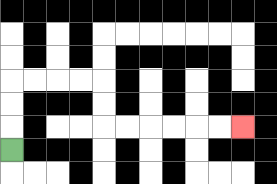{'start': '[0, 6]', 'end': '[10, 5]', 'path_directions': 'U,U,U,R,R,R,R,D,D,R,R,R,R,R,R', 'path_coordinates': '[[0, 6], [0, 5], [0, 4], [0, 3], [1, 3], [2, 3], [3, 3], [4, 3], [4, 4], [4, 5], [5, 5], [6, 5], [7, 5], [8, 5], [9, 5], [10, 5]]'}